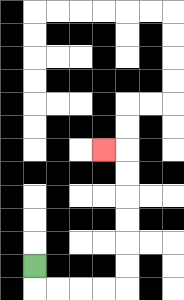{'start': '[1, 11]', 'end': '[4, 6]', 'path_directions': 'D,R,R,R,R,U,U,U,U,U,U,L', 'path_coordinates': '[[1, 11], [1, 12], [2, 12], [3, 12], [4, 12], [5, 12], [5, 11], [5, 10], [5, 9], [5, 8], [5, 7], [5, 6], [4, 6]]'}